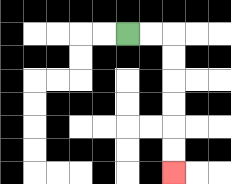{'start': '[5, 1]', 'end': '[7, 7]', 'path_directions': 'R,R,D,D,D,D,D,D', 'path_coordinates': '[[5, 1], [6, 1], [7, 1], [7, 2], [7, 3], [7, 4], [7, 5], [7, 6], [7, 7]]'}